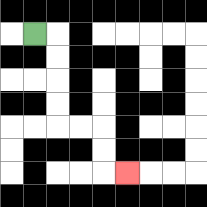{'start': '[1, 1]', 'end': '[5, 7]', 'path_directions': 'R,D,D,D,D,R,R,D,D,R', 'path_coordinates': '[[1, 1], [2, 1], [2, 2], [2, 3], [2, 4], [2, 5], [3, 5], [4, 5], [4, 6], [4, 7], [5, 7]]'}